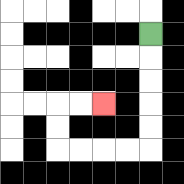{'start': '[6, 1]', 'end': '[4, 4]', 'path_directions': 'D,D,D,D,D,L,L,L,L,U,U,R,R', 'path_coordinates': '[[6, 1], [6, 2], [6, 3], [6, 4], [6, 5], [6, 6], [5, 6], [4, 6], [3, 6], [2, 6], [2, 5], [2, 4], [3, 4], [4, 4]]'}